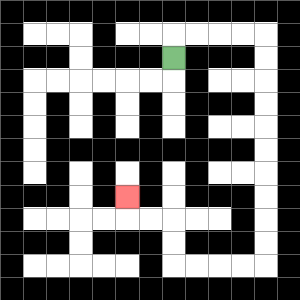{'start': '[7, 2]', 'end': '[5, 8]', 'path_directions': 'U,R,R,R,R,D,D,D,D,D,D,D,D,D,D,L,L,L,L,U,U,L,L,U', 'path_coordinates': '[[7, 2], [7, 1], [8, 1], [9, 1], [10, 1], [11, 1], [11, 2], [11, 3], [11, 4], [11, 5], [11, 6], [11, 7], [11, 8], [11, 9], [11, 10], [11, 11], [10, 11], [9, 11], [8, 11], [7, 11], [7, 10], [7, 9], [6, 9], [5, 9], [5, 8]]'}